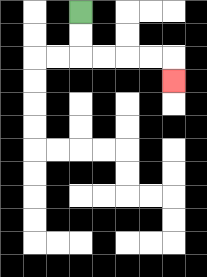{'start': '[3, 0]', 'end': '[7, 3]', 'path_directions': 'D,D,R,R,R,R,D', 'path_coordinates': '[[3, 0], [3, 1], [3, 2], [4, 2], [5, 2], [6, 2], [7, 2], [7, 3]]'}